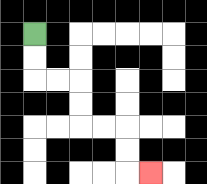{'start': '[1, 1]', 'end': '[6, 7]', 'path_directions': 'D,D,R,R,D,D,R,R,D,D,R', 'path_coordinates': '[[1, 1], [1, 2], [1, 3], [2, 3], [3, 3], [3, 4], [3, 5], [4, 5], [5, 5], [5, 6], [5, 7], [6, 7]]'}